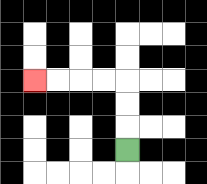{'start': '[5, 6]', 'end': '[1, 3]', 'path_directions': 'U,U,U,L,L,L,L', 'path_coordinates': '[[5, 6], [5, 5], [5, 4], [5, 3], [4, 3], [3, 3], [2, 3], [1, 3]]'}